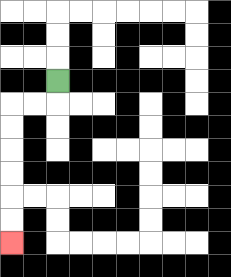{'start': '[2, 3]', 'end': '[0, 10]', 'path_directions': 'D,L,L,D,D,D,D,D,D', 'path_coordinates': '[[2, 3], [2, 4], [1, 4], [0, 4], [0, 5], [0, 6], [0, 7], [0, 8], [0, 9], [0, 10]]'}